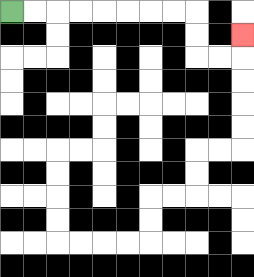{'start': '[0, 0]', 'end': '[10, 1]', 'path_directions': 'R,R,R,R,R,R,R,R,D,D,R,R,U', 'path_coordinates': '[[0, 0], [1, 0], [2, 0], [3, 0], [4, 0], [5, 0], [6, 0], [7, 0], [8, 0], [8, 1], [8, 2], [9, 2], [10, 2], [10, 1]]'}